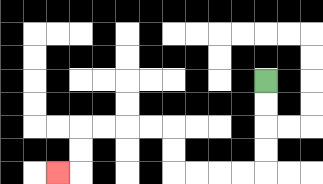{'start': '[11, 3]', 'end': '[2, 7]', 'path_directions': 'D,D,D,D,L,L,L,L,U,U,L,L,L,L,D,D,L', 'path_coordinates': '[[11, 3], [11, 4], [11, 5], [11, 6], [11, 7], [10, 7], [9, 7], [8, 7], [7, 7], [7, 6], [7, 5], [6, 5], [5, 5], [4, 5], [3, 5], [3, 6], [3, 7], [2, 7]]'}